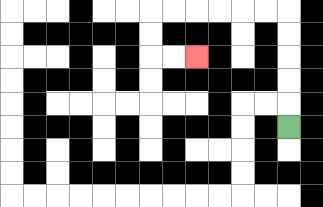{'start': '[12, 5]', 'end': '[8, 2]', 'path_directions': 'U,U,U,U,U,L,L,L,L,L,L,D,D,R,R', 'path_coordinates': '[[12, 5], [12, 4], [12, 3], [12, 2], [12, 1], [12, 0], [11, 0], [10, 0], [9, 0], [8, 0], [7, 0], [6, 0], [6, 1], [6, 2], [7, 2], [8, 2]]'}